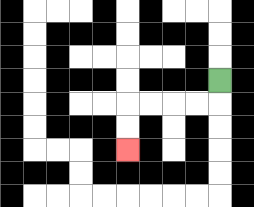{'start': '[9, 3]', 'end': '[5, 6]', 'path_directions': 'D,L,L,L,L,D,D', 'path_coordinates': '[[9, 3], [9, 4], [8, 4], [7, 4], [6, 4], [5, 4], [5, 5], [5, 6]]'}